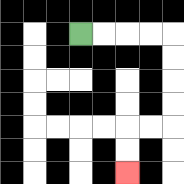{'start': '[3, 1]', 'end': '[5, 7]', 'path_directions': 'R,R,R,R,D,D,D,D,L,L,D,D', 'path_coordinates': '[[3, 1], [4, 1], [5, 1], [6, 1], [7, 1], [7, 2], [7, 3], [7, 4], [7, 5], [6, 5], [5, 5], [5, 6], [5, 7]]'}